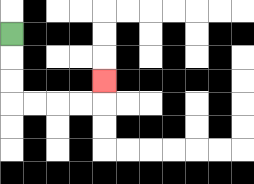{'start': '[0, 1]', 'end': '[4, 3]', 'path_directions': 'D,D,D,R,R,R,R,U', 'path_coordinates': '[[0, 1], [0, 2], [0, 3], [0, 4], [1, 4], [2, 4], [3, 4], [4, 4], [4, 3]]'}